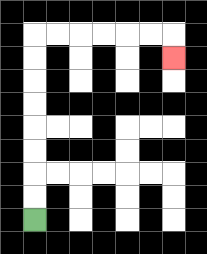{'start': '[1, 9]', 'end': '[7, 2]', 'path_directions': 'U,U,U,U,U,U,U,U,R,R,R,R,R,R,D', 'path_coordinates': '[[1, 9], [1, 8], [1, 7], [1, 6], [1, 5], [1, 4], [1, 3], [1, 2], [1, 1], [2, 1], [3, 1], [4, 1], [5, 1], [6, 1], [7, 1], [7, 2]]'}